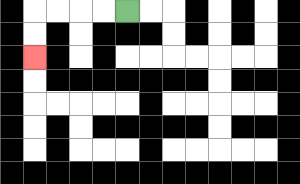{'start': '[5, 0]', 'end': '[1, 2]', 'path_directions': 'L,L,L,L,D,D', 'path_coordinates': '[[5, 0], [4, 0], [3, 0], [2, 0], [1, 0], [1, 1], [1, 2]]'}